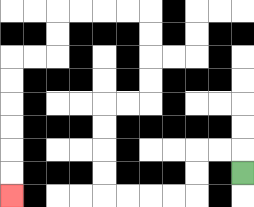{'start': '[10, 7]', 'end': '[0, 8]', 'path_directions': 'U,L,L,D,D,L,L,L,L,U,U,U,U,R,R,U,U,U,U,L,L,L,L,D,D,L,L,D,D,D,D,D,D', 'path_coordinates': '[[10, 7], [10, 6], [9, 6], [8, 6], [8, 7], [8, 8], [7, 8], [6, 8], [5, 8], [4, 8], [4, 7], [4, 6], [4, 5], [4, 4], [5, 4], [6, 4], [6, 3], [6, 2], [6, 1], [6, 0], [5, 0], [4, 0], [3, 0], [2, 0], [2, 1], [2, 2], [1, 2], [0, 2], [0, 3], [0, 4], [0, 5], [0, 6], [0, 7], [0, 8]]'}